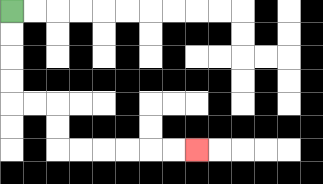{'start': '[0, 0]', 'end': '[8, 6]', 'path_directions': 'D,D,D,D,R,R,D,D,R,R,R,R,R,R', 'path_coordinates': '[[0, 0], [0, 1], [0, 2], [0, 3], [0, 4], [1, 4], [2, 4], [2, 5], [2, 6], [3, 6], [4, 6], [5, 6], [6, 6], [7, 6], [8, 6]]'}